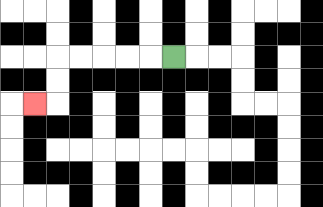{'start': '[7, 2]', 'end': '[1, 4]', 'path_directions': 'L,L,L,L,L,D,D,L', 'path_coordinates': '[[7, 2], [6, 2], [5, 2], [4, 2], [3, 2], [2, 2], [2, 3], [2, 4], [1, 4]]'}